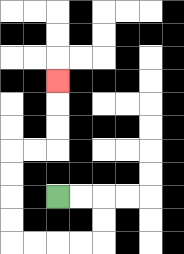{'start': '[2, 8]', 'end': '[2, 3]', 'path_directions': 'R,R,D,D,L,L,L,L,U,U,U,U,R,R,U,U,U', 'path_coordinates': '[[2, 8], [3, 8], [4, 8], [4, 9], [4, 10], [3, 10], [2, 10], [1, 10], [0, 10], [0, 9], [0, 8], [0, 7], [0, 6], [1, 6], [2, 6], [2, 5], [2, 4], [2, 3]]'}